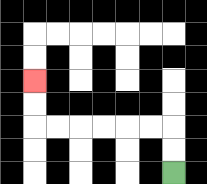{'start': '[7, 7]', 'end': '[1, 3]', 'path_directions': 'U,U,L,L,L,L,L,L,U,U', 'path_coordinates': '[[7, 7], [7, 6], [7, 5], [6, 5], [5, 5], [4, 5], [3, 5], [2, 5], [1, 5], [1, 4], [1, 3]]'}